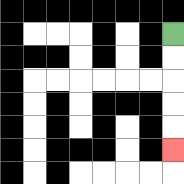{'start': '[7, 1]', 'end': '[7, 6]', 'path_directions': 'D,D,D,D,D', 'path_coordinates': '[[7, 1], [7, 2], [7, 3], [7, 4], [7, 5], [7, 6]]'}